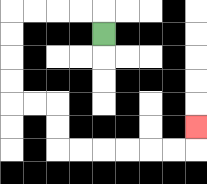{'start': '[4, 1]', 'end': '[8, 5]', 'path_directions': 'U,L,L,L,L,D,D,D,D,R,R,D,D,R,R,R,R,R,R,U', 'path_coordinates': '[[4, 1], [4, 0], [3, 0], [2, 0], [1, 0], [0, 0], [0, 1], [0, 2], [0, 3], [0, 4], [1, 4], [2, 4], [2, 5], [2, 6], [3, 6], [4, 6], [5, 6], [6, 6], [7, 6], [8, 6], [8, 5]]'}